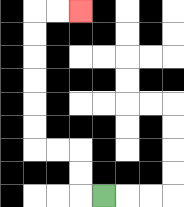{'start': '[4, 8]', 'end': '[3, 0]', 'path_directions': 'L,U,U,L,L,U,U,U,U,U,U,R,R', 'path_coordinates': '[[4, 8], [3, 8], [3, 7], [3, 6], [2, 6], [1, 6], [1, 5], [1, 4], [1, 3], [1, 2], [1, 1], [1, 0], [2, 0], [3, 0]]'}